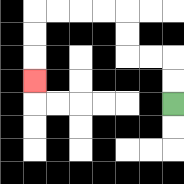{'start': '[7, 4]', 'end': '[1, 3]', 'path_directions': 'U,U,L,L,U,U,L,L,L,L,D,D,D', 'path_coordinates': '[[7, 4], [7, 3], [7, 2], [6, 2], [5, 2], [5, 1], [5, 0], [4, 0], [3, 0], [2, 0], [1, 0], [1, 1], [1, 2], [1, 3]]'}